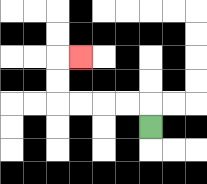{'start': '[6, 5]', 'end': '[3, 2]', 'path_directions': 'U,L,L,L,L,U,U,R', 'path_coordinates': '[[6, 5], [6, 4], [5, 4], [4, 4], [3, 4], [2, 4], [2, 3], [2, 2], [3, 2]]'}